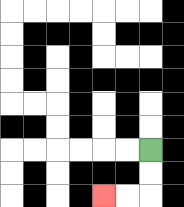{'start': '[6, 6]', 'end': '[4, 8]', 'path_directions': 'D,D,L,L', 'path_coordinates': '[[6, 6], [6, 7], [6, 8], [5, 8], [4, 8]]'}